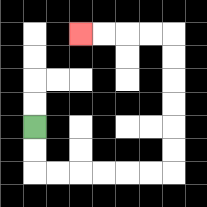{'start': '[1, 5]', 'end': '[3, 1]', 'path_directions': 'D,D,R,R,R,R,R,R,U,U,U,U,U,U,L,L,L,L', 'path_coordinates': '[[1, 5], [1, 6], [1, 7], [2, 7], [3, 7], [4, 7], [5, 7], [6, 7], [7, 7], [7, 6], [7, 5], [7, 4], [7, 3], [7, 2], [7, 1], [6, 1], [5, 1], [4, 1], [3, 1]]'}